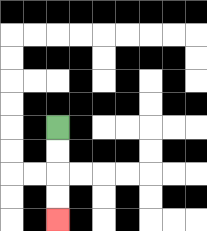{'start': '[2, 5]', 'end': '[2, 9]', 'path_directions': 'D,D,D,D', 'path_coordinates': '[[2, 5], [2, 6], [2, 7], [2, 8], [2, 9]]'}